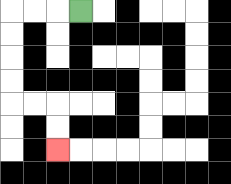{'start': '[3, 0]', 'end': '[2, 6]', 'path_directions': 'L,L,L,D,D,D,D,R,R,D,D', 'path_coordinates': '[[3, 0], [2, 0], [1, 0], [0, 0], [0, 1], [0, 2], [0, 3], [0, 4], [1, 4], [2, 4], [2, 5], [2, 6]]'}